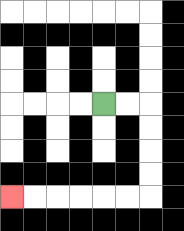{'start': '[4, 4]', 'end': '[0, 8]', 'path_directions': 'R,R,D,D,D,D,L,L,L,L,L,L', 'path_coordinates': '[[4, 4], [5, 4], [6, 4], [6, 5], [6, 6], [6, 7], [6, 8], [5, 8], [4, 8], [3, 8], [2, 8], [1, 8], [0, 8]]'}